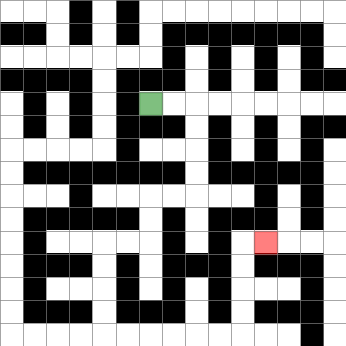{'start': '[6, 4]', 'end': '[11, 10]', 'path_directions': 'R,R,D,D,D,D,L,L,D,D,L,L,D,D,D,D,R,R,R,R,R,R,U,U,U,U,R', 'path_coordinates': '[[6, 4], [7, 4], [8, 4], [8, 5], [8, 6], [8, 7], [8, 8], [7, 8], [6, 8], [6, 9], [6, 10], [5, 10], [4, 10], [4, 11], [4, 12], [4, 13], [4, 14], [5, 14], [6, 14], [7, 14], [8, 14], [9, 14], [10, 14], [10, 13], [10, 12], [10, 11], [10, 10], [11, 10]]'}